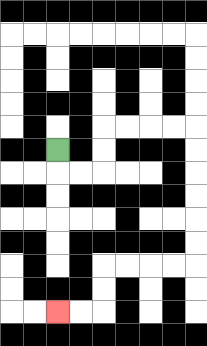{'start': '[2, 6]', 'end': '[2, 13]', 'path_directions': 'D,R,R,U,U,R,R,R,R,D,D,D,D,D,D,L,L,L,L,D,D,L,L', 'path_coordinates': '[[2, 6], [2, 7], [3, 7], [4, 7], [4, 6], [4, 5], [5, 5], [6, 5], [7, 5], [8, 5], [8, 6], [8, 7], [8, 8], [8, 9], [8, 10], [8, 11], [7, 11], [6, 11], [5, 11], [4, 11], [4, 12], [4, 13], [3, 13], [2, 13]]'}